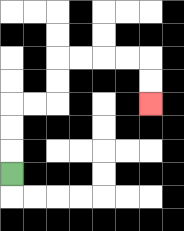{'start': '[0, 7]', 'end': '[6, 4]', 'path_directions': 'U,U,U,R,R,U,U,R,R,R,R,D,D', 'path_coordinates': '[[0, 7], [0, 6], [0, 5], [0, 4], [1, 4], [2, 4], [2, 3], [2, 2], [3, 2], [4, 2], [5, 2], [6, 2], [6, 3], [6, 4]]'}